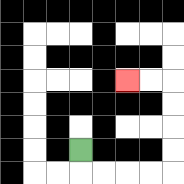{'start': '[3, 6]', 'end': '[5, 3]', 'path_directions': 'D,R,R,R,R,U,U,U,U,L,L', 'path_coordinates': '[[3, 6], [3, 7], [4, 7], [5, 7], [6, 7], [7, 7], [7, 6], [7, 5], [7, 4], [7, 3], [6, 3], [5, 3]]'}